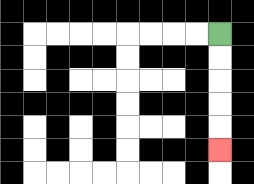{'start': '[9, 1]', 'end': '[9, 6]', 'path_directions': 'D,D,D,D,D', 'path_coordinates': '[[9, 1], [9, 2], [9, 3], [9, 4], [9, 5], [9, 6]]'}